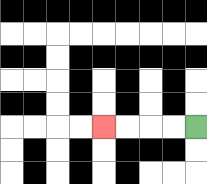{'start': '[8, 5]', 'end': '[4, 5]', 'path_directions': 'L,L,L,L', 'path_coordinates': '[[8, 5], [7, 5], [6, 5], [5, 5], [4, 5]]'}